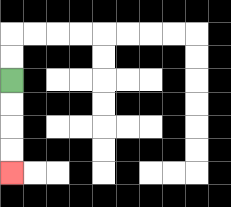{'start': '[0, 3]', 'end': '[0, 7]', 'path_directions': 'D,D,D,D', 'path_coordinates': '[[0, 3], [0, 4], [0, 5], [0, 6], [0, 7]]'}